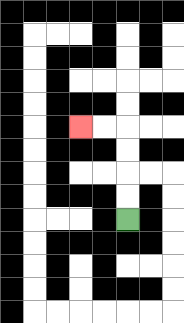{'start': '[5, 9]', 'end': '[3, 5]', 'path_directions': 'U,U,U,U,L,L', 'path_coordinates': '[[5, 9], [5, 8], [5, 7], [5, 6], [5, 5], [4, 5], [3, 5]]'}